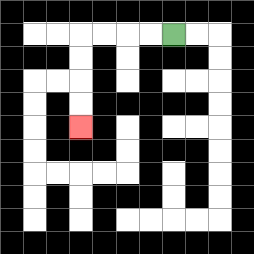{'start': '[7, 1]', 'end': '[3, 5]', 'path_directions': 'L,L,L,L,D,D,D,D', 'path_coordinates': '[[7, 1], [6, 1], [5, 1], [4, 1], [3, 1], [3, 2], [3, 3], [3, 4], [3, 5]]'}